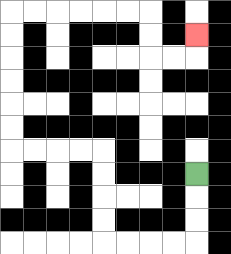{'start': '[8, 7]', 'end': '[8, 1]', 'path_directions': 'D,D,D,L,L,L,L,U,U,U,U,L,L,L,L,U,U,U,U,U,U,R,R,R,R,R,R,D,D,R,R,U', 'path_coordinates': '[[8, 7], [8, 8], [8, 9], [8, 10], [7, 10], [6, 10], [5, 10], [4, 10], [4, 9], [4, 8], [4, 7], [4, 6], [3, 6], [2, 6], [1, 6], [0, 6], [0, 5], [0, 4], [0, 3], [0, 2], [0, 1], [0, 0], [1, 0], [2, 0], [3, 0], [4, 0], [5, 0], [6, 0], [6, 1], [6, 2], [7, 2], [8, 2], [8, 1]]'}